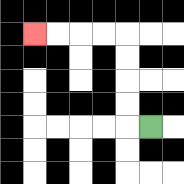{'start': '[6, 5]', 'end': '[1, 1]', 'path_directions': 'L,U,U,U,U,L,L,L,L', 'path_coordinates': '[[6, 5], [5, 5], [5, 4], [5, 3], [5, 2], [5, 1], [4, 1], [3, 1], [2, 1], [1, 1]]'}